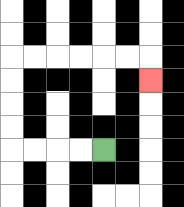{'start': '[4, 6]', 'end': '[6, 3]', 'path_directions': 'L,L,L,L,U,U,U,U,R,R,R,R,R,R,D', 'path_coordinates': '[[4, 6], [3, 6], [2, 6], [1, 6], [0, 6], [0, 5], [0, 4], [0, 3], [0, 2], [1, 2], [2, 2], [3, 2], [4, 2], [5, 2], [6, 2], [6, 3]]'}